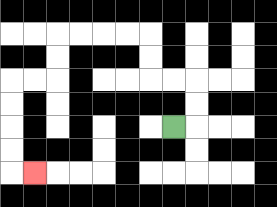{'start': '[7, 5]', 'end': '[1, 7]', 'path_directions': 'R,U,U,L,L,U,U,L,L,L,L,D,D,L,L,D,D,D,D,R', 'path_coordinates': '[[7, 5], [8, 5], [8, 4], [8, 3], [7, 3], [6, 3], [6, 2], [6, 1], [5, 1], [4, 1], [3, 1], [2, 1], [2, 2], [2, 3], [1, 3], [0, 3], [0, 4], [0, 5], [0, 6], [0, 7], [1, 7]]'}